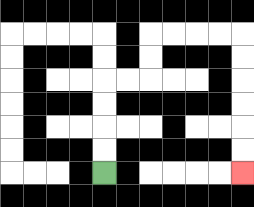{'start': '[4, 7]', 'end': '[10, 7]', 'path_directions': 'U,U,U,U,R,R,U,U,R,R,R,R,D,D,D,D,D,D', 'path_coordinates': '[[4, 7], [4, 6], [4, 5], [4, 4], [4, 3], [5, 3], [6, 3], [6, 2], [6, 1], [7, 1], [8, 1], [9, 1], [10, 1], [10, 2], [10, 3], [10, 4], [10, 5], [10, 6], [10, 7]]'}